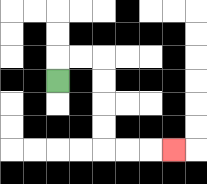{'start': '[2, 3]', 'end': '[7, 6]', 'path_directions': 'U,R,R,D,D,D,D,R,R,R', 'path_coordinates': '[[2, 3], [2, 2], [3, 2], [4, 2], [4, 3], [4, 4], [4, 5], [4, 6], [5, 6], [6, 6], [7, 6]]'}